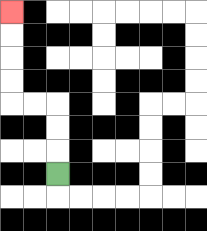{'start': '[2, 7]', 'end': '[0, 0]', 'path_directions': 'U,U,U,L,L,U,U,U,U', 'path_coordinates': '[[2, 7], [2, 6], [2, 5], [2, 4], [1, 4], [0, 4], [0, 3], [0, 2], [0, 1], [0, 0]]'}